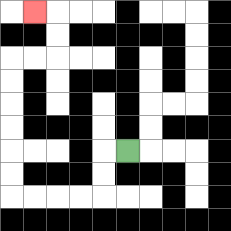{'start': '[5, 6]', 'end': '[1, 0]', 'path_directions': 'L,D,D,L,L,L,L,U,U,U,U,U,U,R,R,U,U,L', 'path_coordinates': '[[5, 6], [4, 6], [4, 7], [4, 8], [3, 8], [2, 8], [1, 8], [0, 8], [0, 7], [0, 6], [0, 5], [0, 4], [0, 3], [0, 2], [1, 2], [2, 2], [2, 1], [2, 0], [1, 0]]'}